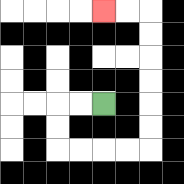{'start': '[4, 4]', 'end': '[4, 0]', 'path_directions': 'L,L,D,D,R,R,R,R,U,U,U,U,U,U,L,L', 'path_coordinates': '[[4, 4], [3, 4], [2, 4], [2, 5], [2, 6], [3, 6], [4, 6], [5, 6], [6, 6], [6, 5], [6, 4], [6, 3], [6, 2], [6, 1], [6, 0], [5, 0], [4, 0]]'}